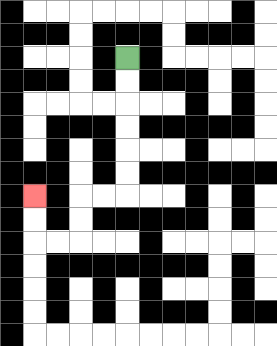{'start': '[5, 2]', 'end': '[1, 8]', 'path_directions': 'D,D,D,D,D,D,L,L,D,D,L,L,U,U', 'path_coordinates': '[[5, 2], [5, 3], [5, 4], [5, 5], [5, 6], [5, 7], [5, 8], [4, 8], [3, 8], [3, 9], [3, 10], [2, 10], [1, 10], [1, 9], [1, 8]]'}